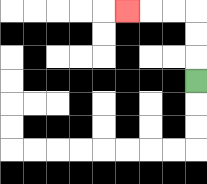{'start': '[8, 3]', 'end': '[5, 0]', 'path_directions': 'U,U,U,L,L,L', 'path_coordinates': '[[8, 3], [8, 2], [8, 1], [8, 0], [7, 0], [6, 0], [5, 0]]'}